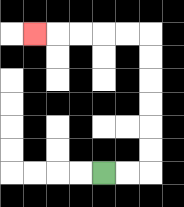{'start': '[4, 7]', 'end': '[1, 1]', 'path_directions': 'R,R,U,U,U,U,U,U,L,L,L,L,L', 'path_coordinates': '[[4, 7], [5, 7], [6, 7], [6, 6], [6, 5], [6, 4], [6, 3], [6, 2], [6, 1], [5, 1], [4, 1], [3, 1], [2, 1], [1, 1]]'}